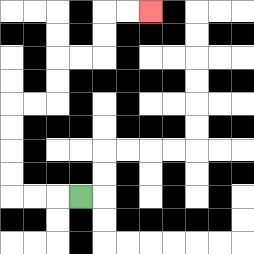{'start': '[3, 8]', 'end': '[6, 0]', 'path_directions': 'L,L,L,U,U,U,U,R,R,U,U,R,R,U,U,R,R', 'path_coordinates': '[[3, 8], [2, 8], [1, 8], [0, 8], [0, 7], [0, 6], [0, 5], [0, 4], [1, 4], [2, 4], [2, 3], [2, 2], [3, 2], [4, 2], [4, 1], [4, 0], [5, 0], [6, 0]]'}